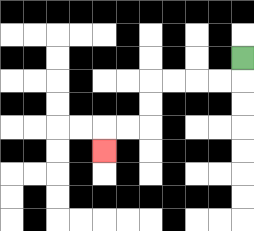{'start': '[10, 2]', 'end': '[4, 6]', 'path_directions': 'D,L,L,L,L,D,D,L,L,D', 'path_coordinates': '[[10, 2], [10, 3], [9, 3], [8, 3], [7, 3], [6, 3], [6, 4], [6, 5], [5, 5], [4, 5], [4, 6]]'}